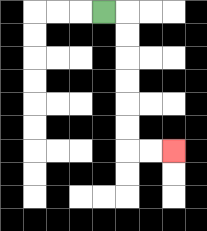{'start': '[4, 0]', 'end': '[7, 6]', 'path_directions': 'R,D,D,D,D,D,D,R,R', 'path_coordinates': '[[4, 0], [5, 0], [5, 1], [5, 2], [5, 3], [5, 4], [5, 5], [5, 6], [6, 6], [7, 6]]'}